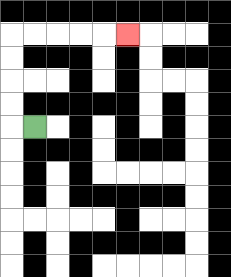{'start': '[1, 5]', 'end': '[5, 1]', 'path_directions': 'L,U,U,U,U,R,R,R,R,R', 'path_coordinates': '[[1, 5], [0, 5], [0, 4], [0, 3], [0, 2], [0, 1], [1, 1], [2, 1], [3, 1], [4, 1], [5, 1]]'}